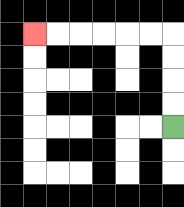{'start': '[7, 5]', 'end': '[1, 1]', 'path_directions': 'U,U,U,U,L,L,L,L,L,L', 'path_coordinates': '[[7, 5], [7, 4], [7, 3], [7, 2], [7, 1], [6, 1], [5, 1], [4, 1], [3, 1], [2, 1], [1, 1]]'}